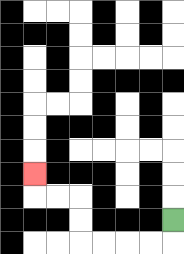{'start': '[7, 9]', 'end': '[1, 7]', 'path_directions': 'D,L,L,L,L,U,U,L,L,U', 'path_coordinates': '[[7, 9], [7, 10], [6, 10], [5, 10], [4, 10], [3, 10], [3, 9], [3, 8], [2, 8], [1, 8], [1, 7]]'}